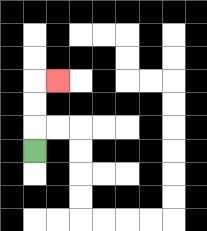{'start': '[1, 6]', 'end': '[2, 3]', 'path_directions': 'U,U,U,R', 'path_coordinates': '[[1, 6], [1, 5], [1, 4], [1, 3], [2, 3]]'}